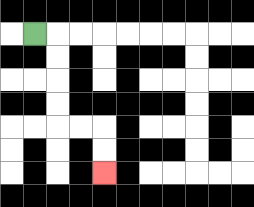{'start': '[1, 1]', 'end': '[4, 7]', 'path_directions': 'R,D,D,D,D,R,R,D,D', 'path_coordinates': '[[1, 1], [2, 1], [2, 2], [2, 3], [2, 4], [2, 5], [3, 5], [4, 5], [4, 6], [4, 7]]'}